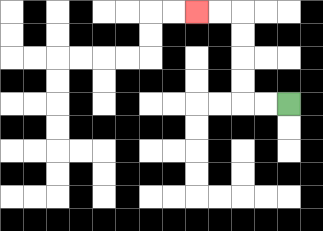{'start': '[12, 4]', 'end': '[8, 0]', 'path_directions': 'L,L,U,U,U,U,L,L', 'path_coordinates': '[[12, 4], [11, 4], [10, 4], [10, 3], [10, 2], [10, 1], [10, 0], [9, 0], [8, 0]]'}